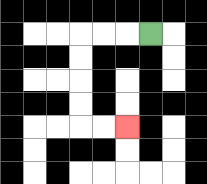{'start': '[6, 1]', 'end': '[5, 5]', 'path_directions': 'L,L,L,D,D,D,D,R,R', 'path_coordinates': '[[6, 1], [5, 1], [4, 1], [3, 1], [3, 2], [3, 3], [3, 4], [3, 5], [4, 5], [5, 5]]'}